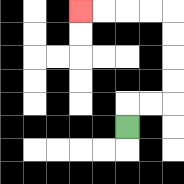{'start': '[5, 5]', 'end': '[3, 0]', 'path_directions': 'U,R,R,U,U,U,U,L,L,L,L', 'path_coordinates': '[[5, 5], [5, 4], [6, 4], [7, 4], [7, 3], [7, 2], [7, 1], [7, 0], [6, 0], [5, 0], [4, 0], [3, 0]]'}